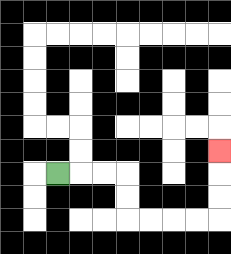{'start': '[2, 7]', 'end': '[9, 6]', 'path_directions': 'R,R,R,D,D,R,R,R,R,U,U,U', 'path_coordinates': '[[2, 7], [3, 7], [4, 7], [5, 7], [5, 8], [5, 9], [6, 9], [7, 9], [8, 9], [9, 9], [9, 8], [9, 7], [9, 6]]'}